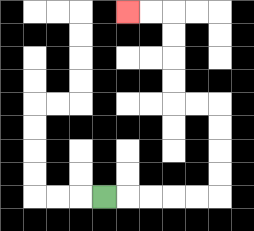{'start': '[4, 8]', 'end': '[5, 0]', 'path_directions': 'R,R,R,R,R,U,U,U,U,L,L,U,U,U,U,L,L', 'path_coordinates': '[[4, 8], [5, 8], [6, 8], [7, 8], [8, 8], [9, 8], [9, 7], [9, 6], [9, 5], [9, 4], [8, 4], [7, 4], [7, 3], [7, 2], [7, 1], [7, 0], [6, 0], [5, 0]]'}